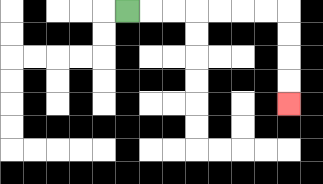{'start': '[5, 0]', 'end': '[12, 4]', 'path_directions': 'R,R,R,R,R,R,R,D,D,D,D', 'path_coordinates': '[[5, 0], [6, 0], [7, 0], [8, 0], [9, 0], [10, 0], [11, 0], [12, 0], [12, 1], [12, 2], [12, 3], [12, 4]]'}